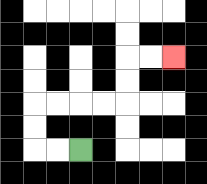{'start': '[3, 6]', 'end': '[7, 2]', 'path_directions': 'L,L,U,U,R,R,R,R,U,U,R,R', 'path_coordinates': '[[3, 6], [2, 6], [1, 6], [1, 5], [1, 4], [2, 4], [3, 4], [4, 4], [5, 4], [5, 3], [5, 2], [6, 2], [7, 2]]'}